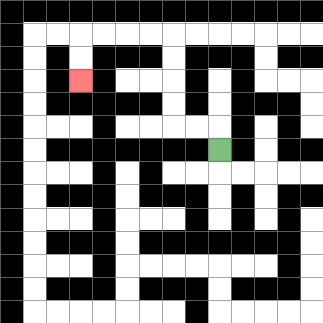{'start': '[9, 6]', 'end': '[3, 3]', 'path_directions': 'U,L,L,U,U,U,U,L,L,L,L,D,D', 'path_coordinates': '[[9, 6], [9, 5], [8, 5], [7, 5], [7, 4], [7, 3], [7, 2], [7, 1], [6, 1], [5, 1], [4, 1], [3, 1], [3, 2], [3, 3]]'}